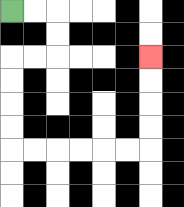{'start': '[0, 0]', 'end': '[6, 2]', 'path_directions': 'R,R,D,D,L,L,D,D,D,D,R,R,R,R,R,R,U,U,U,U', 'path_coordinates': '[[0, 0], [1, 0], [2, 0], [2, 1], [2, 2], [1, 2], [0, 2], [0, 3], [0, 4], [0, 5], [0, 6], [1, 6], [2, 6], [3, 6], [4, 6], [5, 6], [6, 6], [6, 5], [6, 4], [6, 3], [6, 2]]'}